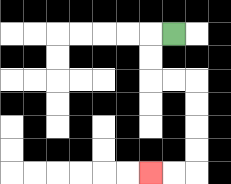{'start': '[7, 1]', 'end': '[6, 7]', 'path_directions': 'L,D,D,R,R,D,D,D,D,L,L', 'path_coordinates': '[[7, 1], [6, 1], [6, 2], [6, 3], [7, 3], [8, 3], [8, 4], [8, 5], [8, 6], [8, 7], [7, 7], [6, 7]]'}